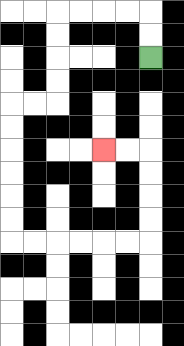{'start': '[6, 2]', 'end': '[4, 6]', 'path_directions': 'U,U,L,L,L,L,D,D,D,D,L,L,D,D,D,D,D,D,R,R,R,R,R,R,U,U,U,U,L,L', 'path_coordinates': '[[6, 2], [6, 1], [6, 0], [5, 0], [4, 0], [3, 0], [2, 0], [2, 1], [2, 2], [2, 3], [2, 4], [1, 4], [0, 4], [0, 5], [0, 6], [0, 7], [0, 8], [0, 9], [0, 10], [1, 10], [2, 10], [3, 10], [4, 10], [5, 10], [6, 10], [6, 9], [6, 8], [6, 7], [6, 6], [5, 6], [4, 6]]'}